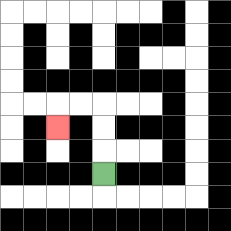{'start': '[4, 7]', 'end': '[2, 5]', 'path_directions': 'U,U,U,L,L,D', 'path_coordinates': '[[4, 7], [4, 6], [4, 5], [4, 4], [3, 4], [2, 4], [2, 5]]'}